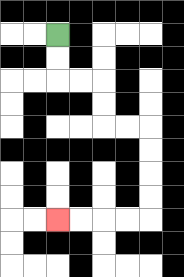{'start': '[2, 1]', 'end': '[2, 9]', 'path_directions': 'D,D,R,R,D,D,R,R,D,D,D,D,L,L,L,L', 'path_coordinates': '[[2, 1], [2, 2], [2, 3], [3, 3], [4, 3], [4, 4], [4, 5], [5, 5], [6, 5], [6, 6], [6, 7], [6, 8], [6, 9], [5, 9], [4, 9], [3, 9], [2, 9]]'}